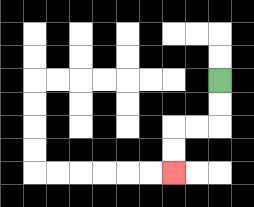{'start': '[9, 3]', 'end': '[7, 7]', 'path_directions': 'D,D,L,L,D,D', 'path_coordinates': '[[9, 3], [9, 4], [9, 5], [8, 5], [7, 5], [7, 6], [7, 7]]'}